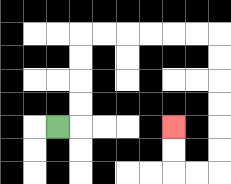{'start': '[2, 5]', 'end': '[7, 5]', 'path_directions': 'R,U,U,U,U,R,R,R,R,R,R,D,D,D,D,D,D,L,L,U,U', 'path_coordinates': '[[2, 5], [3, 5], [3, 4], [3, 3], [3, 2], [3, 1], [4, 1], [5, 1], [6, 1], [7, 1], [8, 1], [9, 1], [9, 2], [9, 3], [9, 4], [9, 5], [9, 6], [9, 7], [8, 7], [7, 7], [7, 6], [7, 5]]'}